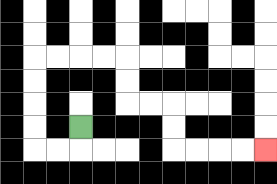{'start': '[3, 5]', 'end': '[11, 6]', 'path_directions': 'D,L,L,U,U,U,U,R,R,R,R,D,D,R,R,D,D,R,R,R,R', 'path_coordinates': '[[3, 5], [3, 6], [2, 6], [1, 6], [1, 5], [1, 4], [1, 3], [1, 2], [2, 2], [3, 2], [4, 2], [5, 2], [5, 3], [5, 4], [6, 4], [7, 4], [7, 5], [7, 6], [8, 6], [9, 6], [10, 6], [11, 6]]'}